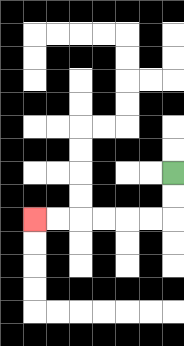{'start': '[7, 7]', 'end': '[1, 9]', 'path_directions': 'D,D,L,L,L,L,L,L', 'path_coordinates': '[[7, 7], [7, 8], [7, 9], [6, 9], [5, 9], [4, 9], [3, 9], [2, 9], [1, 9]]'}